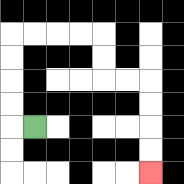{'start': '[1, 5]', 'end': '[6, 7]', 'path_directions': 'L,U,U,U,U,R,R,R,R,D,D,R,R,D,D,D,D', 'path_coordinates': '[[1, 5], [0, 5], [0, 4], [0, 3], [0, 2], [0, 1], [1, 1], [2, 1], [3, 1], [4, 1], [4, 2], [4, 3], [5, 3], [6, 3], [6, 4], [6, 5], [6, 6], [6, 7]]'}